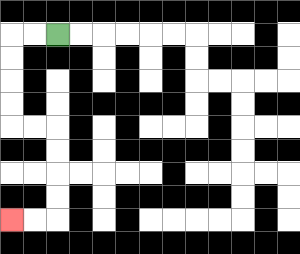{'start': '[2, 1]', 'end': '[0, 9]', 'path_directions': 'L,L,D,D,D,D,R,R,D,D,D,D,L,L', 'path_coordinates': '[[2, 1], [1, 1], [0, 1], [0, 2], [0, 3], [0, 4], [0, 5], [1, 5], [2, 5], [2, 6], [2, 7], [2, 8], [2, 9], [1, 9], [0, 9]]'}